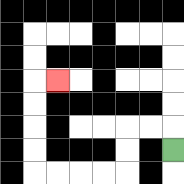{'start': '[7, 6]', 'end': '[2, 3]', 'path_directions': 'U,L,L,D,D,L,L,L,L,U,U,U,U,R', 'path_coordinates': '[[7, 6], [7, 5], [6, 5], [5, 5], [5, 6], [5, 7], [4, 7], [3, 7], [2, 7], [1, 7], [1, 6], [1, 5], [1, 4], [1, 3], [2, 3]]'}